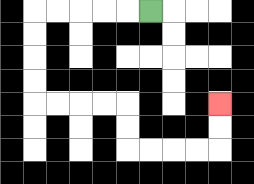{'start': '[6, 0]', 'end': '[9, 4]', 'path_directions': 'L,L,L,L,L,D,D,D,D,R,R,R,R,D,D,R,R,R,R,U,U', 'path_coordinates': '[[6, 0], [5, 0], [4, 0], [3, 0], [2, 0], [1, 0], [1, 1], [1, 2], [1, 3], [1, 4], [2, 4], [3, 4], [4, 4], [5, 4], [5, 5], [5, 6], [6, 6], [7, 6], [8, 6], [9, 6], [9, 5], [9, 4]]'}